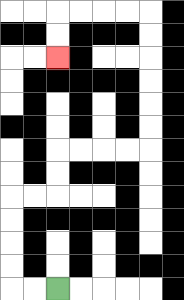{'start': '[2, 12]', 'end': '[2, 2]', 'path_directions': 'L,L,U,U,U,U,R,R,U,U,R,R,R,R,U,U,U,U,U,U,L,L,L,L,D,D', 'path_coordinates': '[[2, 12], [1, 12], [0, 12], [0, 11], [0, 10], [0, 9], [0, 8], [1, 8], [2, 8], [2, 7], [2, 6], [3, 6], [4, 6], [5, 6], [6, 6], [6, 5], [6, 4], [6, 3], [6, 2], [6, 1], [6, 0], [5, 0], [4, 0], [3, 0], [2, 0], [2, 1], [2, 2]]'}